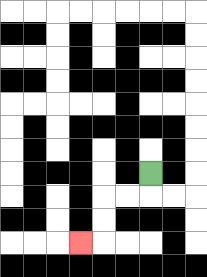{'start': '[6, 7]', 'end': '[3, 10]', 'path_directions': 'D,L,L,D,D,L', 'path_coordinates': '[[6, 7], [6, 8], [5, 8], [4, 8], [4, 9], [4, 10], [3, 10]]'}